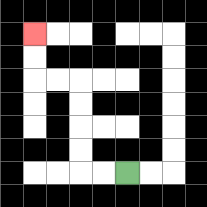{'start': '[5, 7]', 'end': '[1, 1]', 'path_directions': 'L,L,U,U,U,U,L,L,U,U', 'path_coordinates': '[[5, 7], [4, 7], [3, 7], [3, 6], [3, 5], [3, 4], [3, 3], [2, 3], [1, 3], [1, 2], [1, 1]]'}